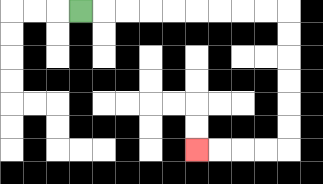{'start': '[3, 0]', 'end': '[8, 6]', 'path_directions': 'R,R,R,R,R,R,R,R,R,D,D,D,D,D,D,L,L,L,L', 'path_coordinates': '[[3, 0], [4, 0], [5, 0], [6, 0], [7, 0], [8, 0], [9, 0], [10, 0], [11, 0], [12, 0], [12, 1], [12, 2], [12, 3], [12, 4], [12, 5], [12, 6], [11, 6], [10, 6], [9, 6], [8, 6]]'}